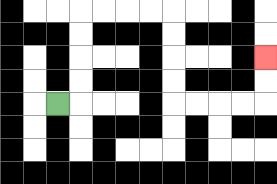{'start': '[2, 4]', 'end': '[11, 2]', 'path_directions': 'R,U,U,U,U,R,R,R,R,D,D,D,D,R,R,R,R,U,U', 'path_coordinates': '[[2, 4], [3, 4], [3, 3], [3, 2], [3, 1], [3, 0], [4, 0], [5, 0], [6, 0], [7, 0], [7, 1], [7, 2], [7, 3], [7, 4], [8, 4], [9, 4], [10, 4], [11, 4], [11, 3], [11, 2]]'}